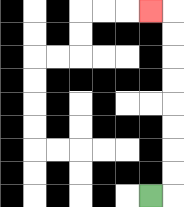{'start': '[6, 8]', 'end': '[6, 0]', 'path_directions': 'R,U,U,U,U,U,U,U,U,L', 'path_coordinates': '[[6, 8], [7, 8], [7, 7], [7, 6], [7, 5], [7, 4], [7, 3], [7, 2], [7, 1], [7, 0], [6, 0]]'}